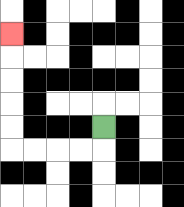{'start': '[4, 5]', 'end': '[0, 1]', 'path_directions': 'D,L,L,L,L,U,U,U,U,U', 'path_coordinates': '[[4, 5], [4, 6], [3, 6], [2, 6], [1, 6], [0, 6], [0, 5], [0, 4], [0, 3], [0, 2], [0, 1]]'}